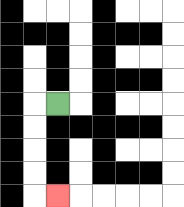{'start': '[2, 4]', 'end': '[2, 8]', 'path_directions': 'L,D,D,D,D,R', 'path_coordinates': '[[2, 4], [1, 4], [1, 5], [1, 6], [1, 7], [1, 8], [2, 8]]'}